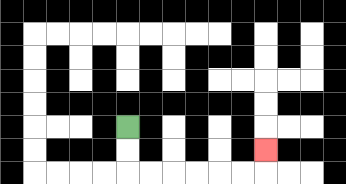{'start': '[5, 5]', 'end': '[11, 6]', 'path_directions': 'D,D,R,R,R,R,R,R,U', 'path_coordinates': '[[5, 5], [5, 6], [5, 7], [6, 7], [7, 7], [8, 7], [9, 7], [10, 7], [11, 7], [11, 6]]'}